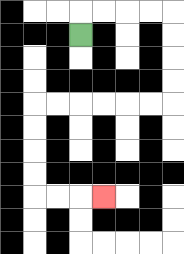{'start': '[3, 1]', 'end': '[4, 8]', 'path_directions': 'U,R,R,R,R,D,D,D,D,L,L,L,L,L,L,D,D,D,D,R,R,R', 'path_coordinates': '[[3, 1], [3, 0], [4, 0], [5, 0], [6, 0], [7, 0], [7, 1], [7, 2], [7, 3], [7, 4], [6, 4], [5, 4], [4, 4], [3, 4], [2, 4], [1, 4], [1, 5], [1, 6], [1, 7], [1, 8], [2, 8], [3, 8], [4, 8]]'}